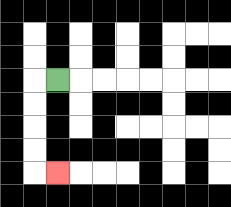{'start': '[2, 3]', 'end': '[2, 7]', 'path_directions': 'L,D,D,D,D,R', 'path_coordinates': '[[2, 3], [1, 3], [1, 4], [1, 5], [1, 6], [1, 7], [2, 7]]'}